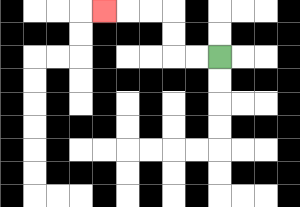{'start': '[9, 2]', 'end': '[4, 0]', 'path_directions': 'L,L,U,U,L,L,L', 'path_coordinates': '[[9, 2], [8, 2], [7, 2], [7, 1], [7, 0], [6, 0], [5, 0], [4, 0]]'}